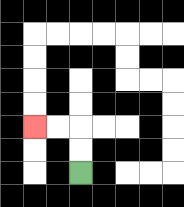{'start': '[3, 7]', 'end': '[1, 5]', 'path_directions': 'U,U,L,L', 'path_coordinates': '[[3, 7], [3, 6], [3, 5], [2, 5], [1, 5]]'}